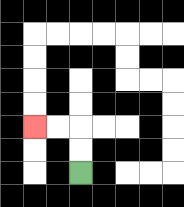{'start': '[3, 7]', 'end': '[1, 5]', 'path_directions': 'U,U,L,L', 'path_coordinates': '[[3, 7], [3, 6], [3, 5], [2, 5], [1, 5]]'}